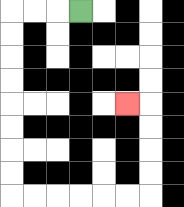{'start': '[3, 0]', 'end': '[5, 4]', 'path_directions': 'L,L,L,D,D,D,D,D,D,D,D,R,R,R,R,R,R,U,U,U,U,L', 'path_coordinates': '[[3, 0], [2, 0], [1, 0], [0, 0], [0, 1], [0, 2], [0, 3], [0, 4], [0, 5], [0, 6], [0, 7], [0, 8], [1, 8], [2, 8], [3, 8], [4, 8], [5, 8], [6, 8], [6, 7], [6, 6], [6, 5], [6, 4], [5, 4]]'}